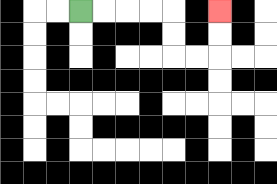{'start': '[3, 0]', 'end': '[9, 0]', 'path_directions': 'R,R,R,R,D,D,R,R,U,U', 'path_coordinates': '[[3, 0], [4, 0], [5, 0], [6, 0], [7, 0], [7, 1], [7, 2], [8, 2], [9, 2], [9, 1], [9, 0]]'}